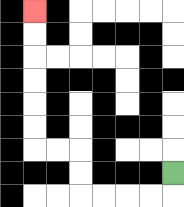{'start': '[7, 7]', 'end': '[1, 0]', 'path_directions': 'D,L,L,L,L,U,U,L,L,U,U,U,U,U,U', 'path_coordinates': '[[7, 7], [7, 8], [6, 8], [5, 8], [4, 8], [3, 8], [3, 7], [3, 6], [2, 6], [1, 6], [1, 5], [1, 4], [1, 3], [1, 2], [1, 1], [1, 0]]'}